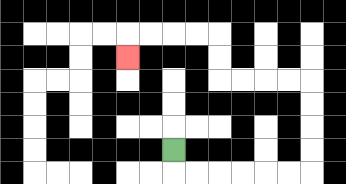{'start': '[7, 6]', 'end': '[5, 2]', 'path_directions': 'D,R,R,R,R,R,R,U,U,U,U,L,L,L,L,U,U,L,L,L,L,D', 'path_coordinates': '[[7, 6], [7, 7], [8, 7], [9, 7], [10, 7], [11, 7], [12, 7], [13, 7], [13, 6], [13, 5], [13, 4], [13, 3], [12, 3], [11, 3], [10, 3], [9, 3], [9, 2], [9, 1], [8, 1], [7, 1], [6, 1], [5, 1], [5, 2]]'}